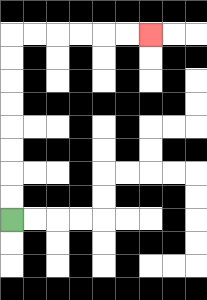{'start': '[0, 9]', 'end': '[6, 1]', 'path_directions': 'U,U,U,U,U,U,U,U,R,R,R,R,R,R', 'path_coordinates': '[[0, 9], [0, 8], [0, 7], [0, 6], [0, 5], [0, 4], [0, 3], [0, 2], [0, 1], [1, 1], [2, 1], [3, 1], [4, 1], [5, 1], [6, 1]]'}